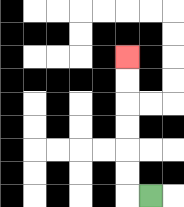{'start': '[6, 8]', 'end': '[5, 2]', 'path_directions': 'L,U,U,U,U,U,U', 'path_coordinates': '[[6, 8], [5, 8], [5, 7], [5, 6], [5, 5], [5, 4], [5, 3], [5, 2]]'}